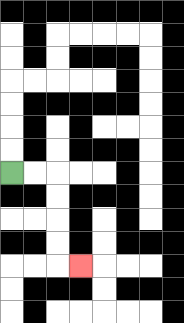{'start': '[0, 7]', 'end': '[3, 11]', 'path_directions': 'R,R,D,D,D,D,R', 'path_coordinates': '[[0, 7], [1, 7], [2, 7], [2, 8], [2, 9], [2, 10], [2, 11], [3, 11]]'}